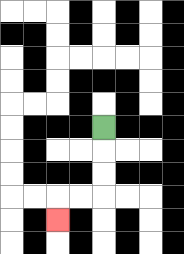{'start': '[4, 5]', 'end': '[2, 9]', 'path_directions': 'D,D,D,L,L,D', 'path_coordinates': '[[4, 5], [4, 6], [4, 7], [4, 8], [3, 8], [2, 8], [2, 9]]'}